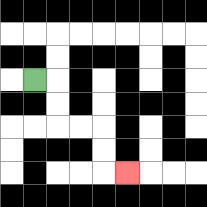{'start': '[1, 3]', 'end': '[5, 7]', 'path_directions': 'R,D,D,R,R,D,D,R', 'path_coordinates': '[[1, 3], [2, 3], [2, 4], [2, 5], [3, 5], [4, 5], [4, 6], [4, 7], [5, 7]]'}